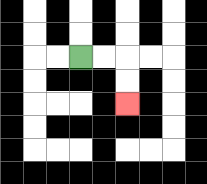{'start': '[3, 2]', 'end': '[5, 4]', 'path_directions': 'R,R,D,D', 'path_coordinates': '[[3, 2], [4, 2], [5, 2], [5, 3], [5, 4]]'}